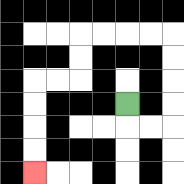{'start': '[5, 4]', 'end': '[1, 7]', 'path_directions': 'D,R,R,U,U,U,U,L,L,L,L,D,D,L,L,D,D,D,D', 'path_coordinates': '[[5, 4], [5, 5], [6, 5], [7, 5], [7, 4], [7, 3], [7, 2], [7, 1], [6, 1], [5, 1], [4, 1], [3, 1], [3, 2], [3, 3], [2, 3], [1, 3], [1, 4], [1, 5], [1, 6], [1, 7]]'}